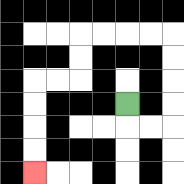{'start': '[5, 4]', 'end': '[1, 7]', 'path_directions': 'D,R,R,U,U,U,U,L,L,L,L,D,D,L,L,D,D,D,D', 'path_coordinates': '[[5, 4], [5, 5], [6, 5], [7, 5], [7, 4], [7, 3], [7, 2], [7, 1], [6, 1], [5, 1], [4, 1], [3, 1], [3, 2], [3, 3], [2, 3], [1, 3], [1, 4], [1, 5], [1, 6], [1, 7]]'}